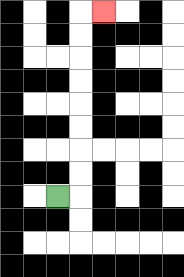{'start': '[2, 8]', 'end': '[4, 0]', 'path_directions': 'R,U,U,U,U,U,U,U,U,R', 'path_coordinates': '[[2, 8], [3, 8], [3, 7], [3, 6], [3, 5], [3, 4], [3, 3], [3, 2], [3, 1], [3, 0], [4, 0]]'}